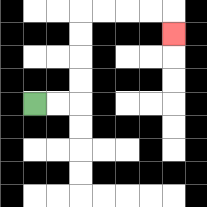{'start': '[1, 4]', 'end': '[7, 1]', 'path_directions': 'R,R,U,U,U,U,R,R,R,R,D', 'path_coordinates': '[[1, 4], [2, 4], [3, 4], [3, 3], [3, 2], [3, 1], [3, 0], [4, 0], [5, 0], [6, 0], [7, 0], [7, 1]]'}